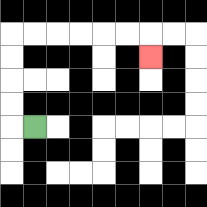{'start': '[1, 5]', 'end': '[6, 2]', 'path_directions': 'L,U,U,U,U,R,R,R,R,R,R,D', 'path_coordinates': '[[1, 5], [0, 5], [0, 4], [0, 3], [0, 2], [0, 1], [1, 1], [2, 1], [3, 1], [4, 1], [5, 1], [6, 1], [6, 2]]'}